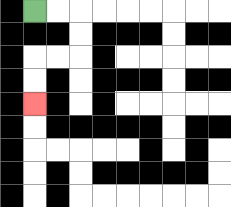{'start': '[1, 0]', 'end': '[1, 4]', 'path_directions': 'R,R,D,D,L,L,D,D', 'path_coordinates': '[[1, 0], [2, 0], [3, 0], [3, 1], [3, 2], [2, 2], [1, 2], [1, 3], [1, 4]]'}